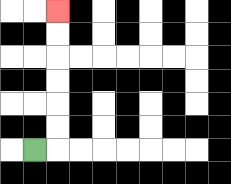{'start': '[1, 6]', 'end': '[2, 0]', 'path_directions': 'R,U,U,U,U,U,U', 'path_coordinates': '[[1, 6], [2, 6], [2, 5], [2, 4], [2, 3], [2, 2], [2, 1], [2, 0]]'}